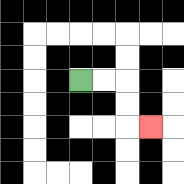{'start': '[3, 3]', 'end': '[6, 5]', 'path_directions': 'R,R,D,D,R', 'path_coordinates': '[[3, 3], [4, 3], [5, 3], [5, 4], [5, 5], [6, 5]]'}